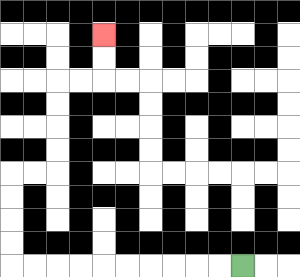{'start': '[10, 11]', 'end': '[4, 1]', 'path_directions': 'L,L,L,L,L,L,L,L,L,L,U,U,U,U,R,R,U,U,U,U,R,R,U,U', 'path_coordinates': '[[10, 11], [9, 11], [8, 11], [7, 11], [6, 11], [5, 11], [4, 11], [3, 11], [2, 11], [1, 11], [0, 11], [0, 10], [0, 9], [0, 8], [0, 7], [1, 7], [2, 7], [2, 6], [2, 5], [2, 4], [2, 3], [3, 3], [4, 3], [4, 2], [4, 1]]'}